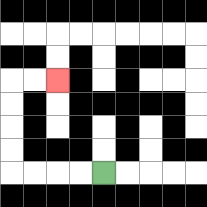{'start': '[4, 7]', 'end': '[2, 3]', 'path_directions': 'L,L,L,L,U,U,U,U,R,R', 'path_coordinates': '[[4, 7], [3, 7], [2, 7], [1, 7], [0, 7], [0, 6], [0, 5], [0, 4], [0, 3], [1, 3], [2, 3]]'}